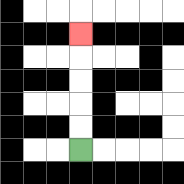{'start': '[3, 6]', 'end': '[3, 1]', 'path_directions': 'U,U,U,U,U', 'path_coordinates': '[[3, 6], [3, 5], [3, 4], [3, 3], [3, 2], [3, 1]]'}